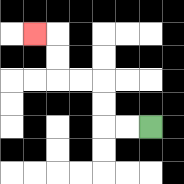{'start': '[6, 5]', 'end': '[1, 1]', 'path_directions': 'L,L,U,U,L,L,U,U,L', 'path_coordinates': '[[6, 5], [5, 5], [4, 5], [4, 4], [4, 3], [3, 3], [2, 3], [2, 2], [2, 1], [1, 1]]'}